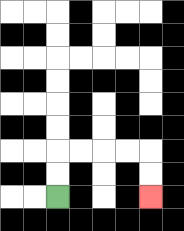{'start': '[2, 8]', 'end': '[6, 8]', 'path_directions': 'U,U,R,R,R,R,D,D', 'path_coordinates': '[[2, 8], [2, 7], [2, 6], [3, 6], [4, 6], [5, 6], [6, 6], [6, 7], [6, 8]]'}